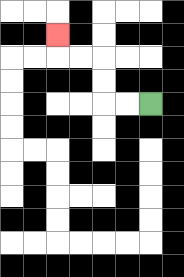{'start': '[6, 4]', 'end': '[2, 1]', 'path_directions': 'L,L,U,U,L,L,U', 'path_coordinates': '[[6, 4], [5, 4], [4, 4], [4, 3], [4, 2], [3, 2], [2, 2], [2, 1]]'}